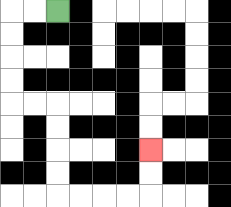{'start': '[2, 0]', 'end': '[6, 6]', 'path_directions': 'L,L,D,D,D,D,R,R,D,D,D,D,R,R,R,R,U,U', 'path_coordinates': '[[2, 0], [1, 0], [0, 0], [0, 1], [0, 2], [0, 3], [0, 4], [1, 4], [2, 4], [2, 5], [2, 6], [2, 7], [2, 8], [3, 8], [4, 8], [5, 8], [6, 8], [6, 7], [6, 6]]'}